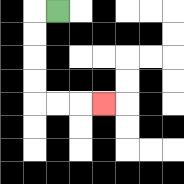{'start': '[2, 0]', 'end': '[4, 4]', 'path_directions': 'L,D,D,D,D,R,R,R', 'path_coordinates': '[[2, 0], [1, 0], [1, 1], [1, 2], [1, 3], [1, 4], [2, 4], [3, 4], [4, 4]]'}